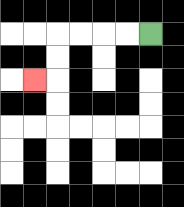{'start': '[6, 1]', 'end': '[1, 3]', 'path_directions': 'L,L,L,L,D,D,L', 'path_coordinates': '[[6, 1], [5, 1], [4, 1], [3, 1], [2, 1], [2, 2], [2, 3], [1, 3]]'}